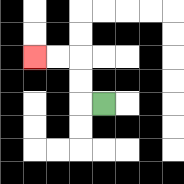{'start': '[4, 4]', 'end': '[1, 2]', 'path_directions': 'L,U,U,L,L', 'path_coordinates': '[[4, 4], [3, 4], [3, 3], [3, 2], [2, 2], [1, 2]]'}